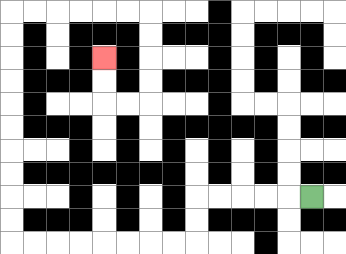{'start': '[13, 8]', 'end': '[4, 2]', 'path_directions': 'L,L,L,L,L,D,D,L,L,L,L,L,L,L,L,U,U,U,U,U,U,U,U,U,U,R,R,R,R,R,R,D,D,D,D,L,L,U,U', 'path_coordinates': '[[13, 8], [12, 8], [11, 8], [10, 8], [9, 8], [8, 8], [8, 9], [8, 10], [7, 10], [6, 10], [5, 10], [4, 10], [3, 10], [2, 10], [1, 10], [0, 10], [0, 9], [0, 8], [0, 7], [0, 6], [0, 5], [0, 4], [0, 3], [0, 2], [0, 1], [0, 0], [1, 0], [2, 0], [3, 0], [4, 0], [5, 0], [6, 0], [6, 1], [6, 2], [6, 3], [6, 4], [5, 4], [4, 4], [4, 3], [4, 2]]'}